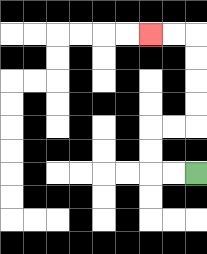{'start': '[8, 7]', 'end': '[6, 1]', 'path_directions': 'L,L,U,U,R,R,U,U,U,U,L,L', 'path_coordinates': '[[8, 7], [7, 7], [6, 7], [6, 6], [6, 5], [7, 5], [8, 5], [8, 4], [8, 3], [8, 2], [8, 1], [7, 1], [6, 1]]'}